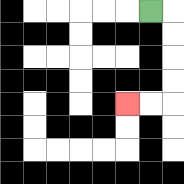{'start': '[6, 0]', 'end': '[5, 4]', 'path_directions': 'R,D,D,D,D,L,L', 'path_coordinates': '[[6, 0], [7, 0], [7, 1], [7, 2], [7, 3], [7, 4], [6, 4], [5, 4]]'}